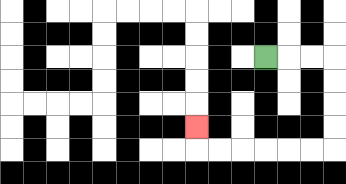{'start': '[11, 2]', 'end': '[8, 5]', 'path_directions': 'R,R,R,D,D,D,D,L,L,L,L,L,L,U', 'path_coordinates': '[[11, 2], [12, 2], [13, 2], [14, 2], [14, 3], [14, 4], [14, 5], [14, 6], [13, 6], [12, 6], [11, 6], [10, 6], [9, 6], [8, 6], [8, 5]]'}